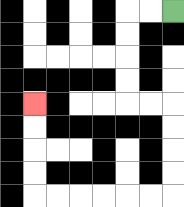{'start': '[7, 0]', 'end': '[1, 4]', 'path_directions': 'L,L,D,D,D,D,R,R,D,D,D,D,L,L,L,L,L,L,U,U,U,U', 'path_coordinates': '[[7, 0], [6, 0], [5, 0], [5, 1], [5, 2], [5, 3], [5, 4], [6, 4], [7, 4], [7, 5], [7, 6], [7, 7], [7, 8], [6, 8], [5, 8], [4, 8], [3, 8], [2, 8], [1, 8], [1, 7], [1, 6], [1, 5], [1, 4]]'}